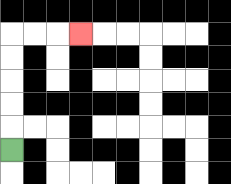{'start': '[0, 6]', 'end': '[3, 1]', 'path_directions': 'U,U,U,U,U,R,R,R', 'path_coordinates': '[[0, 6], [0, 5], [0, 4], [0, 3], [0, 2], [0, 1], [1, 1], [2, 1], [3, 1]]'}